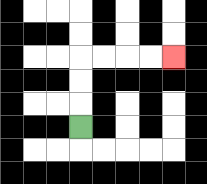{'start': '[3, 5]', 'end': '[7, 2]', 'path_directions': 'U,U,U,R,R,R,R', 'path_coordinates': '[[3, 5], [3, 4], [3, 3], [3, 2], [4, 2], [5, 2], [6, 2], [7, 2]]'}